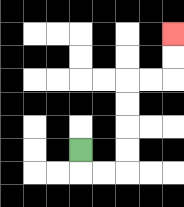{'start': '[3, 6]', 'end': '[7, 1]', 'path_directions': 'D,R,R,U,U,U,U,R,R,U,U', 'path_coordinates': '[[3, 6], [3, 7], [4, 7], [5, 7], [5, 6], [5, 5], [5, 4], [5, 3], [6, 3], [7, 3], [7, 2], [7, 1]]'}